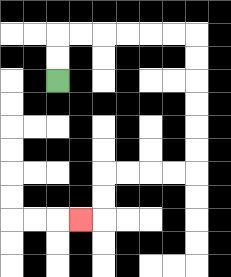{'start': '[2, 3]', 'end': '[3, 9]', 'path_directions': 'U,U,R,R,R,R,R,R,D,D,D,D,D,D,L,L,L,L,D,D,L', 'path_coordinates': '[[2, 3], [2, 2], [2, 1], [3, 1], [4, 1], [5, 1], [6, 1], [7, 1], [8, 1], [8, 2], [8, 3], [8, 4], [8, 5], [8, 6], [8, 7], [7, 7], [6, 7], [5, 7], [4, 7], [4, 8], [4, 9], [3, 9]]'}